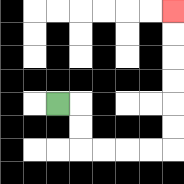{'start': '[2, 4]', 'end': '[7, 0]', 'path_directions': 'R,D,D,R,R,R,R,U,U,U,U,U,U', 'path_coordinates': '[[2, 4], [3, 4], [3, 5], [3, 6], [4, 6], [5, 6], [6, 6], [7, 6], [7, 5], [7, 4], [7, 3], [7, 2], [7, 1], [7, 0]]'}